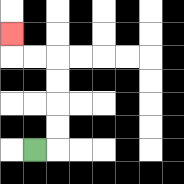{'start': '[1, 6]', 'end': '[0, 1]', 'path_directions': 'R,U,U,U,U,L,L,U', 'path_coordinates': '[[1, 6], [2, 6], [2, 5], [2, 4], [2, 3], [2, 2], [1, 2], [0, 2], [0, 1]]'}